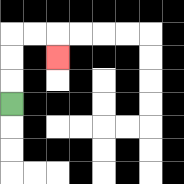{'start': '[0, 4]', 'end': '[2, 2]', 'path_directions': 'U,U,U,R,R,D', 'path_coordinates': '[[0, 4], [0, 3], [0, 2], [0, 1], [1, 1], [2, 1], [2, 2]]'}